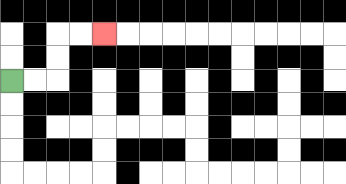{'start': '[0, 3]', 'end': '[4, 1]', 'path_directions': 'R,R,U,U,R,R', 'path_coordinates': '[[0, 3], [1, 3], [2, 3], [2, 2], [2, 1], [3, 1], [4, 1]]'}